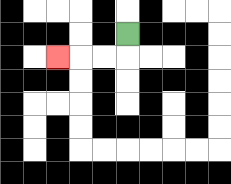{'start': '[5, 1]', 'end': '[2, 2]', 'path_directions': 'D,L,L,L', 'path_coordinates': '[[5, 1], [5, 2], [4, 2], [3, 2], [2, 2]]'}